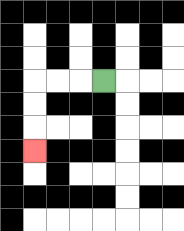{'start': '[4, 3]', 'end': '[1, 6]', 'path_directions': 'L,L,L,D,D,D', 'path_coordinates': '[[4, 3], [3, 3], [2, 3], [1, 3], [1, 4], [1, 5], [1, 6]]'}